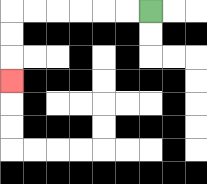{'start': '[6, 0]', 'end': '[0, 3]', 'path_directions': 'L,L,L,L,L,L,D,D,D', 'path_coordinates': '[[6, 0], [5, 0], [4, 0], [3, 0], [2, 0], [1, 0], [0, 0], [0, 1], [0, 2], [0, 3]]'}